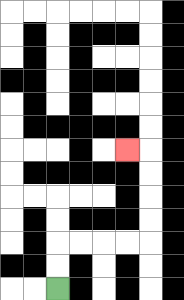{'start': '[2, 12]', 'end': '[5, 6]', 'path_directions': 'U,U,R,R,R,R,U,U,U,U,L', 'path_coordinates': '[[2, 12], [2, 11], [2, 10], [3, 10], [4, 10], [5, 10], [6, 10], [6, 9], [6, 8], [6, 7], [6, 6], [5, 6]]'}